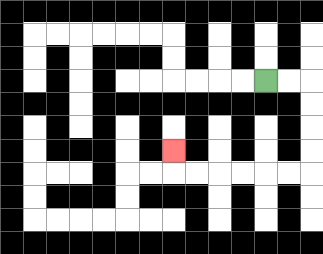{'start': '[11, 3]', 'end': '[7, 6]', 'path_directions': 'R,R,D,D,D,D,L,L,L,L,L,L,U', 'path_coordinates': '[[11, 3], [12, 3], [13, 3], [13, 4], [13, 5], [13, 6], [13, 7], [12, 7], [11, 7], [10, 7], [9, 7], [8, 7], [7, 7], [7, 6]]'}